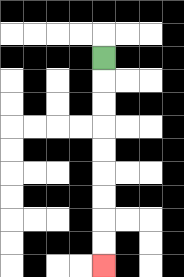{'start': '[4, 2]', 'end': '[4, 11]', 'path_directions': 'D,D,D,D,D,D,D,D,D', 'path_coordinates': '[[4, 2], [4, 3], [4, 4], [4, 5], [4, 6], [4, 7], [4, 8], [4, 9], [4, 10], [4, 11]]'}